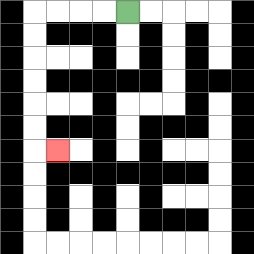{'start': '[5, 0]', 'end': '[2, 6]', 'path_directions': 'L,L,L,L,D,D,D,D,D,D,R', 'path_coordinates': '[[5, 0], [4, 0], [3, 0], [2, 0], [1, 0], [1, 1], [1, 2], [1, 3], [1, 4], [1, 5], [1, 6], [2, 6]]'}